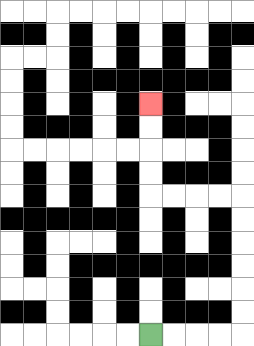{'start': '[6, 14]', 'end': '[6, 4]', 'path_directions': 'R,R,R,R,U,U,U,U,U,U,L,L,L,L,U,U,U,U', 'path_coordinates': '[[6, 14], [7, 14], [8, 14], [9, 14], [10, 14], [10, 13], [10, 12], [10, 11], [10, 10], [10, 9], [10, 8], [9, 8], [8, 8], [7, 8], [6, 8], [6, 7], [6, 6], [6, 5], [6, 4]]'}